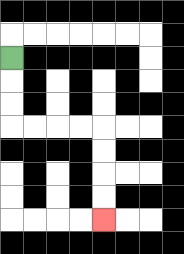{'start': '[0, 2]', 'end': '[4, 9]', 'path_directions': 'D,D,D,R,R,R,R,D,D,D,D', 'path_coordinates': '[[0, 2], [0, 3], [0, 4], [0, 5], [1, 5], [2, 5], [3, 5], [4, 5], [4, 6], [4, 7], [4, 8], [4, 9]]'}